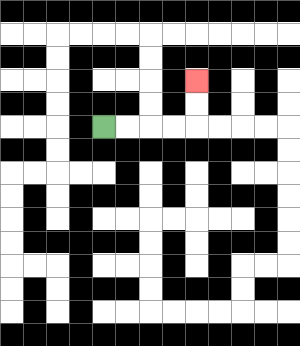{'start': '[4, 5]', 'end': '[8, 3]', 'path_directions': 'R,R,R,R,U,U', 'path_coordinates': '[[4, 5], [5, 5], [6, 5], [7, 5], [8, 5], [8, 4], [8, 3]]'}